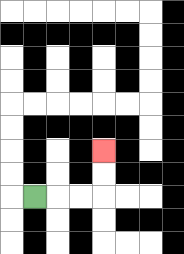{'start': '[1, 8]', 'end': '[4, 6]', 'path_directions': 'R,R,R,U,U', 'path_coordinates': '[[1, 8], [2, 8], [3, 8], [4, 8], [4, 7], [4, 6]]'}